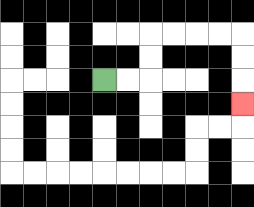{'start': '[4, 3]', 'end': '[10, 4]', 'path_directions': 'R,R,U,U,R,R,R,R,D,D,D', 'path_coordinates': '[[4, 3], [5, 3], [6, 3], [6, 2], [6, 1], [7, 1], [8, 1], [9, 1], [10, 1], [10, 2], [10, 3], [10, 4]]'}